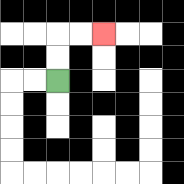{'start': '[2, 3]', 'end': '[4, 1]', 'path_directions': 'U,U,R,R', 'path_coordinates': '[[2, 3], [2, 2], [2, 1], [3, 1], [4, 1]]'}